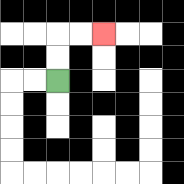{'start': '[2, 3]', 'end': '[4, 1]', 'path_directions': 'U,U,R,R', 'path_coordinates': '[[2, 3], [2, 2], [2, 1], [3, 1], [4, 1]]'}